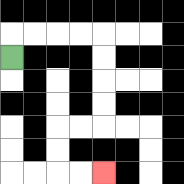{'start': '[0, 2]', 'end': '[4, 7]', 'path_directions': 'U,R,R,R,R,D,D,D,D,L,L,D,D,R,R', 'path_coordinates': '[[0, 2], [0, 1], [1, 1], [2, 1], [3, 1], [4, 1], [4, 2], [4, 3], [4, 4], [4, 5], [3, 5], [2, 5], [2, 6], [2, 7], [3, 7], [4, 7]]'}